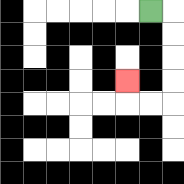{'start': '[6, 0]', 'end': '[5, 3]', 'path_directions': 'R,D,D,D,D,L,L,U', 'path_coordinates': '[[6, 0], [7, 0], [7, 1], [7, 2], [7, 3], [7, 4], [6, 4], [5, 4], [5, 3]]'}